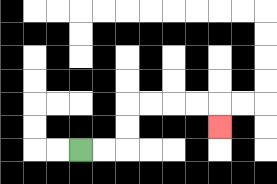{'start': '[3, 6]', 'end': '[9, 5]', 'path_directions': 'R,R,U,U,R,R,R,R,D', 'path_coordinates': '[[3, 6], [4, 6], [5, 6], [5, 5], [5, 4], [6, 4], [7, 4], [8, 4], [9, 4], [9, 5]]'}